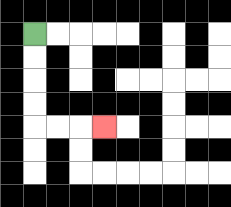{'start': '[1, 1]', 'end': '[4, 5]', 'path_directions': 'D,D,D,D,R,R,R', 'path_coordinates': '[[1, 1], [1, 2], [1, 3], [1, 4], [1, 5], [2, 5], [3, 5], [4, 5]]'}